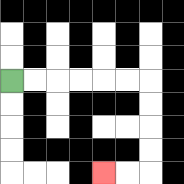{'start': '[0, 3]', 'end': '[4, 7]', 'path_directions': 'R,R,R,R,R,R,D,D,D,D,L,L', 'path_coordinates': '[[0, 3], [1, 3], [2, 3], [3, 3], [4, 3], [5, 3], [6, 3], [6, 4], [6, 5], [6, 6], [6, 7], [5, 7], [4, 7]]'}